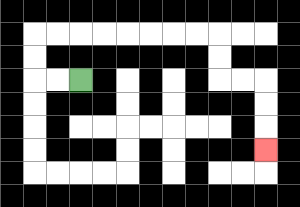{'start': '[3, 3]', 'end': '[11, 6]', 'path_directions': 'L,L,U,U,R,R,R,R,R,R,R,R,D,D,R,R,D,D,D', 'path_coordinates': '[[3, 3], [2, 3], [1, 3], [1, 2], [1, 1], [2, 1], [3, 1], [4, 1], [5, 1], [6, 1], [7, 1], [8, 1], [9, 1], [9, 2], [9, 3], [10, 3], [11, 3], [11, 4], [11, 5], [11, 6]]'}